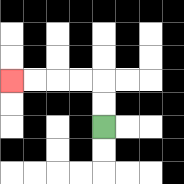{'start': '[4, 5]', 'end': '[0, 3]', 'path_directions': 'U,U,L,L,L,L', 'path_coordinates': '[[4, 5], [4, 4], [4, 3], [3, 3], [2, 3], [1, 3], [0, 3]]'}